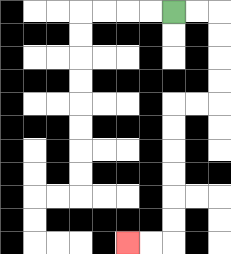{'start': '[7, 0]', 'end': '[5, 10]', 'path_directions': 'R,R,D,D,D,D,L,L,D,D,D,D,D,D,L,L', 'path_coordinates': '[[7, 0], [8, 0], [9, 0], [9, 1], [9, 2], [9, 3], [9, 4], [8, 4], [7, 4], [7, 5], [7, 6], [7, 7], [7, 8], [7, 9], [7, 10], [6, 10], [5, 10]]'}